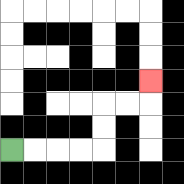{'start': '[0, 6]', 'end': '[6, 3]', 'path_directions': 'R,R,R,R,U,U,R,R,U', 'path_coordinates': '[[0, 6], [1, 6], [2, 6], [3, 6], [4, 6], [4, 5], [4, 4], [5, 4], [6, 4], [6, 3]]'}